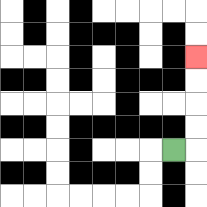{'start': '[7, 6]', 'end': '[8, 2]', 'path_directions': 'R,U,U,U,U', 'path_coordinates': '[[7, 6], [8, 6], [8, 5], [8, 4], [8, 3], [8, 2]]'}